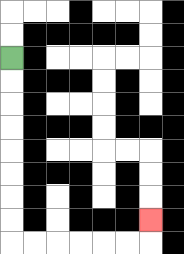{'start': '[0, 2]', 'end': '[6, 9]', 'path_directions': 'D,D,D,D,D,D,D,D,R,R,R,R,R,R,U', 'path_coordinates': '[[0, 2], [0, 3], [0, 4], [0, 5], [0, 6], [0, 7], [0, 8], [0, 9], [0, 10], [1, 10], [2, 10], [3, 10], [4, 10], [5, 10], [6, 10], [6, 9]]'}